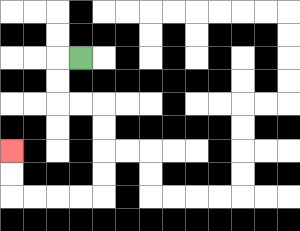{'start': '[3, 2]', 'end': '[0, 6]', 'path_directions': 'L,D,D,R,R,D,D,D,D,L,L,L,L,U,U', 'path_coordinates': '[[3, 2], [2, 2], [2, 3], [2, 4], [3, 4], [4, 4], [4, 5], [4, 6], [4, 7], [4, 8], [3, 8], [2, 8], [1, 8], [0, 8], [0, 7], [0, 6]]'}